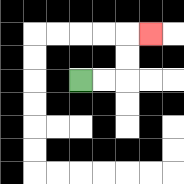{'start': '[3, 3]', 'end': '[6, 1]', 'path_directions': 'R,R,U,U,R', 'path_coordinates': '[[3, 3], [4, 3], [5, 3], [5, 2], [5, 1], [6, 1]]'}